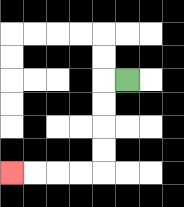{'start': '[5, 3]', 'end': '[0, 7]', 'path_directions': 'L,D,D,D,D,L,L,L,L', 'path_coordinates': '[[5, 3], [4, 3], [4, 4], [4, 5], [4, 6], [4, 7], [3, 7], [2, 7], [1, 7], [0, 7]]'}